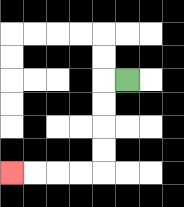{'start': '[5, 3]', 'end': '[0, 7]', 'path_directions': 'L,D,D,D,D,L,L,L,L', 'path_coordinates': '[[5, 3], [4, 3], [4, 4], [4, 5], [4, 6], [4, 7], [3, 7], [2, 7], [1, 7], [0, 7]]'}